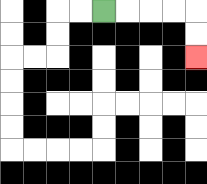{'start': '[4, 0]', 'end': '[8, 2]', 'path_directions': 'R,R,R,R,D,D', 'path_coordinates': '[[4, 0], [5, 0], [6, 0], [7, 0], [8, 0], [8, 1], [8, 2]]'}